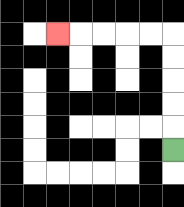{'start': '[7, 6]', 'end': '[2, 1]', 'path_directions': 'U,U,U,U,U,L,L,L,L,L', 'path_coordinates': '[[7, 6], [7, 5], [7, 4], [7, 3], [7, 2], [7, 1], [6, 1], [5, 1], [4, 1], [3, 1], [2, 1]]'}